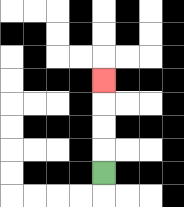{'start': '[4, 7]', 'end': '[4, 3]', 'path_directions': 'U,U,U,U', 'path_coordinates': '[[4, 7], [4, 6], [4, 5], [4, 4], [4, 3]]'}